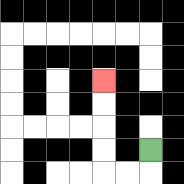{'start': '[6, 6]', 'end': '[4, 3]', 'path_directions': 'D,L,L,U,U,U,U', 'path_coordinates': '[[6, 6], [6, 7], [5, 7], [4, 7], [4, 6], [4, 5], [4, 4], [4, 3]]'}